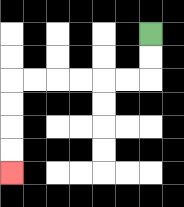{'start': '[6, 1]', 'end': '[0, 7]', 'path_directions': 'D,D,L,L,L,L,L,L,D,D,D,D', 'path_coordinates': '[[6, 1], [6, 2], [6, 3], [5, 3], [4, 3], [3, 3], [2, 3], [1, 3], [0, 3], [0, 4], [0, 5], [0, 6], [0, 7]]'}